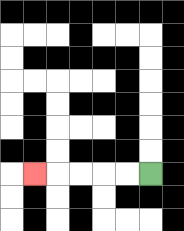{'start': '[6, 7]', 'end': '[1, 7]', 'path_directions': 'L,L,L,L,L', 'path_coordinates': '[[6, 7], [5, 7], [4, 7], [3, 7], [2, 7], [1, 7]]'}